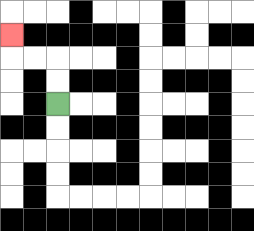{'start': '[2, 4]', 'end': '[0, 1]', 'path_directions': 'U,U,L,L,U', 'path_coordinates': '[[2, 4], [2, 3], [2, 2], [1, 2], [0, 2], [0, 1]]'}